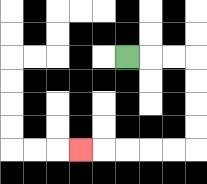{'start': '[5, 2]', 'end': '[3, 6]', 'path_directions': 'R,R,R,D,D,D,D,L,L,L,L,L', 'path_coordinates': '[[5, 2], [6, 2], [7, 2], [8, 2], [8, 3], [8, 4], [8, 5], [8, 6], [7, 6], [6, 6], [5, 6], [4, 6], [3, 6]]'}